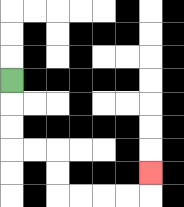{'start': '[0, 3]', 'end': '[6, 7]', 'path_directions': 'D,D,D,R,R,D,D,R,R,R,R,U', 'path_coordinates': '[[0, 3], [0, 4], [0, 5], [0, 6], [1, 6], [2, 6], [2, 7], [2, 8], [3, 8], [4, 8], [5, 8], [6, 8], [6, 7]]'}